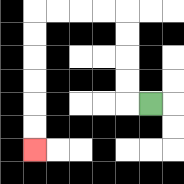{'start': '[6, 4]', 'end': '[1, 6]', 'path_directions': 'L,U,U,U,U,L,L,L,L,D,D,D,D,D,D', 'path_coordinates': '[[6, 4], [5, 4], [5, 3], [5, 2], [5, 1], [5, 0], [4, 0], [3, 0], [2, 0], [1, 0], [1, 1], [1, 2], [1, 3], [1, 4], [1, 5], [1, 6]]'}